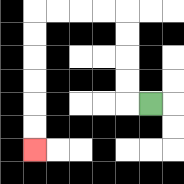{'start': '[6, 4]', 'end': '[1, 6]', 'path_directions': 'L,U,U,U,U,L,L,L,L,D,D,D,D,D,D', 'path_coordinates': '[[6, 4], [5, 4], [5, 3], [5, 2], [5, 1], [5, 0], [4, 0], [3, 0], [2, 0], [1, 0], [1, 1], [1, 2], [1, 3], [1, 4], [1, 5], [1, 6]]'}